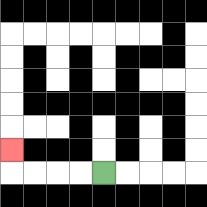{'start': '[4, 7]', 'end': '[0, 6]', 'path_directions': 'L,L,L,L,U', 'path_coordinates': '[[4, 7], [3, 7], [2, 7], [1, 7], [0, 7], [0, 6]]'}